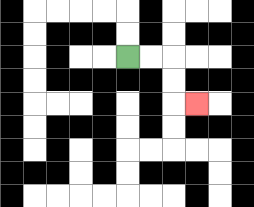{'start': '[5, 2]', 'end': '[8, 4]', 'path_directions': 'R,R,D,D,R', 'path_coordinates': '[[5, 2], [6, 2], [7, 2], [7, 3], [7, 4], [8, 4]]'}